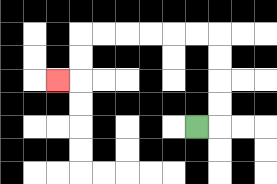{'start': '[8, 5]', 'end': '[2, 3]', 'path_directions': 'R,U,U,U,U,L,L,L,L,L,L,D,D,L', 'path_coordinates': '[[8, 5], [9, 5], [9, 4], [9, 3], [9, 2], [9, 1], [8, 1], [7, 1], [6, 1], [5, 1], [4, 1], [3, 1], [3, 2], [3, 3], [2, 3]]'}